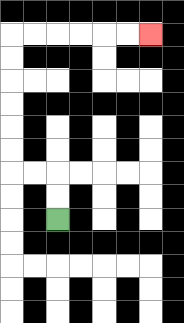{'start': '[2, 9]', 'end': '[6, 1]', 'path_directions': 'U,U,L,L,U,U,U,U,U,U,R,R,R,R,R,R', 'path_coordinates': '[[2, 9], [2, 8], [2, 7], [1, 7], [0, 7], [0, 6], [0, 5], [0, 4], [0, 3], [0, 2], [0, 1], [1, 1], [2, 1], [3, 1], [4, 1], [5, 1], [6, 1]]'}